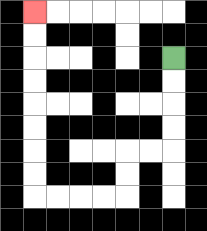{'start': '[7, 2]', 'end': '[1, 0]', 'path_directions': 'D,D,D,D,L,L,D,D,L,L,L,L,U,U,U,U,U,U,U,U', 'path_coordinates': '[[7, 2], [7, 3], [7, 4], [7, 5], [7, 6], [6, 6], [5, 6], [5, 7], [5, 8], [4, 8], [3, 8], [2, 8], [1, 8], [1, 7], [1, 6], [1, 5], [1, 4], [1, 3], [1, 2], [1, 1], [1, 0]]'}